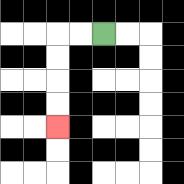{'start': '[4, 1]', 'end': '[2, 5]', 'path_directions': 'L,L,D,D,D,D', 'path_coordinates': '[[4, 1], [3, 1], [2, 1], [2, 2], [2, 3], [2, 4], [2, 5]]'}